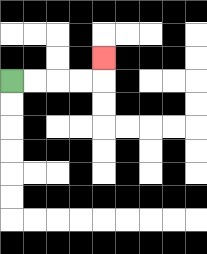{'start': '[0, 3]', 'end': '[4, 2]', 'path_directions': 'R,R,R,R,U', 'path_coordinates': '[[0, 3], [1, 3], [2, 3], [3, 3], [4, 3], [4, 2]]'}